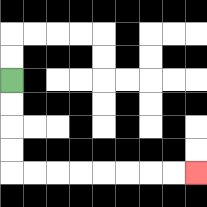{'start': '[0, 3]', 'end': '[8, 7]', 'path_directions': 'D,D,D,D,R,R,R,R,R,R,R,R', 'path_coordinates': '[[0, 3], [0, 4], [0, 5], [0, 6], [0, 7], [1, 7], [2, 7], [3, 7], [4, 7], [5, 7], [6, 7], [7, 7], [8, 7]]'}